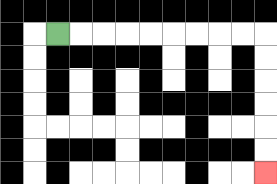{'start': '[2, 1]', 'end': '[11, 7]', 'path_directions': 'R,R,R,R,R,R,R,R,R,D,D,D,D,D,D', 'path_coordinates': '[[2, 1], [3, 1], [4, 1], [5, 1], [6, 1], [7, 1], [8, 1], [9, 1], [10, 1], [11, 1], [11, 2], [11, 3], [11, 4], [11, 5], [11, 6], [11, 7]]'}